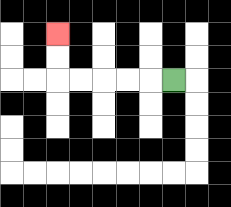{'start': '[7, 3]', 'end': '[2, 1]', 'path_directions': 'L,L,L,L,L,U,U', 'path_coordinates': '[[7, 3], [6, 3], [5, 3], [4, 3], [3, 3], [2, 3], [2, 2], [2, 1]]'}